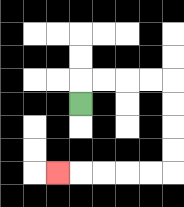{'start': '[3, 4]', 'end': '[2, 7]', 'path_directions': 'U,R,R,R,R,D,D,D,D,L,L,L,L,L', 'path_coordinates': '[[3, 4], [3, 3], [4, 3], [5, 3], [6, 3], [7, 3], [7, 4], [7, 5], [7, 6], [7, 7], [6, 7], [5, 7], [4, 7], [3, 7], [2, 7]]'}